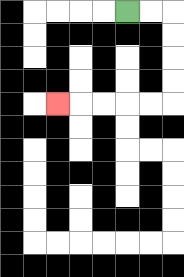{'start': '[5, 0]', 'end': '[2, 4]', 'path_directions': 'R,R,D,D,D,D,L,L,L,L,L', 'path_coordinates': '[[5, 0], [6, 0], [7, 0], [7, 1], [7, 2], [7, 3], [7, 4], [6, 4], [5, 4], [4, 4], [3, 4], [2, 4]]'}